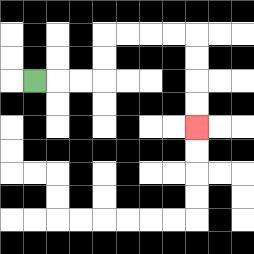{'start': '[1, 3]', 'end': '[8, 5]', 'path_directions': 'R,R,R,U,U,R,R,R,R,D,D,D,D', 'path_coordinates': '[[1, 3], [2, 3], [3, 3], [4, 3], [4, 2], [4, 1], [5, 1], [6, 1], [7, 1], [8, 1], [8, 2], [8, 3], [8, 4], [8, 5]]'}